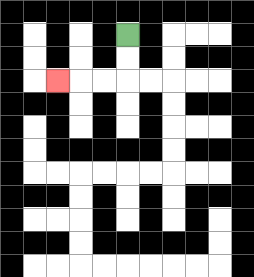{'start': '[5, 1]', 'end': '[2, 3]', 'path_directions': 'D,D,L,L,L', 'path_coordinates': '[[5, 1], [5, 2], [5, 3], [4, 3], [3, 3], [2, 3]]'}